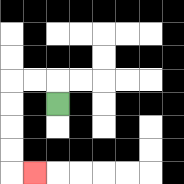{'start': '[2, 4]', 'end': '[1, 7]', 'path_directions': 'U,L,L,D,D,D,D,R', 'path_coordinates': '[[2, 4], [2, 3], [1, 3], [0, 3], [0, 4], [0, 5], [0, 6], [0, 7], [1, 7]]'}